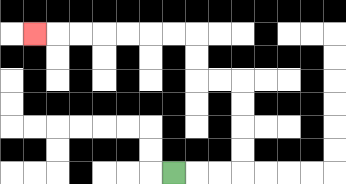{'start': '[7, 7]', 'end': '[1, 1]', 'path_directions': 'R,R,R,U,U,U,U,L,L,U,U,L,L,L,L,L,L,L', 'path_coordinates': '[[7, 7], [8, 7], [9, 7], [10, 7], [10, 6], [10, 5], [10, 4], [10, 3], [9, 3], [8, 3], [8, 2], [8, 1], [7, 1], [6, 1], [5, 1], [4, 1], [3, 1], [2, 1], [1, 1]]'}